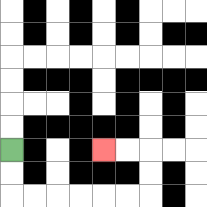{'start': '[0, 6]', 'end': '[4, 6]', 'path_directions': 'D,D,R,R,R,R,R,R,U,U,L,L', 'path_coordinates': '[[0, 6], [0, 7], [0, 8], [1, 8], [2, 8], [3, 8], [4, 8], [5, 8], [6, 8], [6, 7], [6, 6], [5, 6], [4, 6]]'}